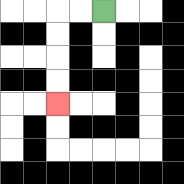{'start': '[4, 0]', 'end': '[2, 4]', 'path_directions': 'L,L,D,D,D,D', 'path_coordinates': '[[4, 0], [3, 0], [2, 0], [2, 1], [2, 2], [2, 3], [2, 4]]'}